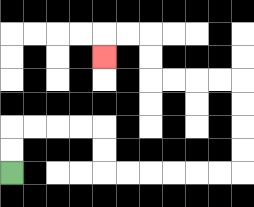{'start': '[0, 7]', 'end': '[4, 2]', 'path_directions': 'U,U,R,R,R,R,D,D,R,R,R,R,R,R,U,U,U,U,L,L,L,L,U,U,L,L,D', 'path_coordinates': '[[0, 7], [0, 6], [0, 5], [1, 5], [2, 5], [3, 5], [4, 5], [4, 6], [4, 7], [5, 7], [6, 7], [7, 7], [8, 7], [9, 7], [10, 7], [10, 6], [10, 5], [10, 4], [10, 3], [9, 3], [8, 3], [7, 3], [6, 3], [6, 2], [6, 1], [5, 1], [4, 1], [4, 2]]'}